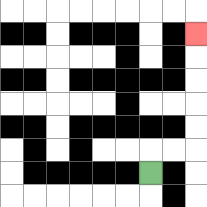{'start': '[6, 7]', 'end': '[8, 1]', 'path_directions': 'U,R,R,U,U,U,U,U', 'path_coordinates': '[[6, 7], [6, 6], [7, 6], [8, 6], [8, 5], [8, 4], [8, 3], [8, 2], [8, 1]]'}